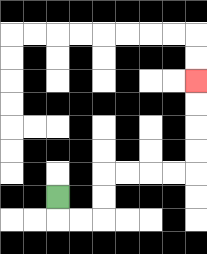{'start': '[2, 8]', 'end': '[8, 3]', 'path_directions': 'D,R,R,U,U,R,R,R,R,U,U,U,U', 'path_coordinates': '[[2, 8], [2, 9], [3, 9], [4, 9], [4, 8], [4, 7], [5, 7], [6, 7], [7, 7], [8, 7], [8, 6], [8, 5], [8, 4], [8, 3]]'}